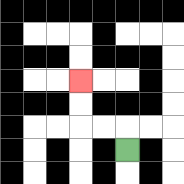{'start': '[5, 6]', 'end': '[3, 3]', 'path_directions': 'U,L,L,U,U', 'path_coordinates': '[[5, 6], [5, 5], [4, 5], [3, 5], [3, 4], [3, 3]]'}